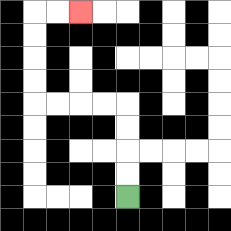{'start': '[5, 8]', 'end': '[3, 0]', 'path_directions': 'U,U,U,U,L,L,L,L,U,U,U,U,R,R', 'path_coordinates': '[[5, 8], [5, 7], [5, 6], [5, 5], [5, 4], [4, 4], [3, 4], [2, 4], [1, 4], [1, 3], [1, 2], [1, 1], [1, 0], [2, 0], [3, 0]]'}